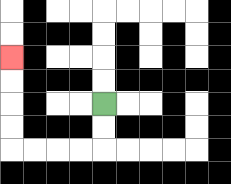{'start': '[4, 4]', 'end': '[0, 2]', 'path_directions': 'D,D,L,L,L,L,U,U,U,U', 'path_coordinates': '[[4, 4], [4, 5], [4, 6], [3, 6], [2, 6], [1, 6], [0, 6], [0, 5], [0, 4], [0, 3], [0, 2]]'}